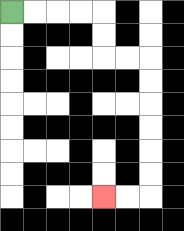{'start': '[0, 0]', 'end': '[4, 8]', 'path_directions': 'R,R,R,R,D,D,R,R,D,D,D,D,D,D,L,L', 'path_coordinates': '[[0, 0], [1, 0], [2, 0], [3, 0], [4, 0], [4, 1], [4, 2], [5, 2], [6, 2], [6, 3], [6, 4], [6, 5], [6, 6], [6, 7], [6, 8], [5, 8], [4, 8]]'}